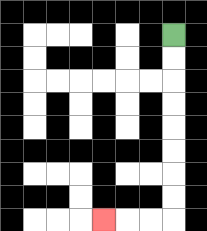{'start': '[7, 1]', 'end': '[4, 9]', 'path_directions': 'D,D,D,D,D,D,D,D,L,L,L', 'path_coordinates': '[[7, 1], [7, 2], [7, 3], [7, 4], [7, 5], [7, 6], [7, 7], [7, 8], [7, 9], [6, 9], [5, 9], [4, 9]]'}